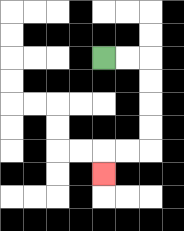{'start': '[4, 2]', 'end': '[4, 7]', 'path_directions': 'R,R,D,D,D,D,L,L,D', 'path_coordinates': '[[4, 2], [5, 2], [6, 2], [6, 3], [6, 4], [6, 5], [6, 6], [5, 6], [4, 6], [4, 7]]'}